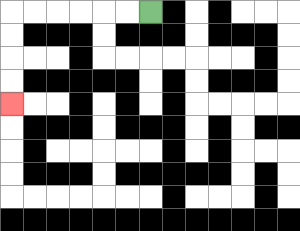{'start': '[6, 0]', 'end': '[0, 4]', 'path_directions': 'L,L,L,L,L,L,D,D,D,D', 'path_coordinates': '[[6, 0], [5, 0], [4, 0], [3, 0], [2, 0], [1, 0], [0, 0], [0, 1], [0, 2], [0, 3], [0, 4]]'}